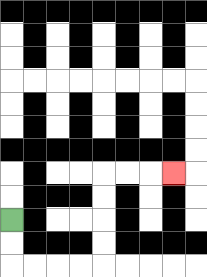{'start': '[0, 9]', 'end': '[7, 7]', 'path_directions': 'D,D,R,R,R,R,U,U,U,U,R,R,R', 'path_coordinates': '[[0, 9], [0, 10], [0, 11], [1, 11], [2, 11], [3, 11], [4, 11], [4, 10], [4, 9], [4, 8], [4, 7], [5, 7], [6, 7], [7, 7]]'}